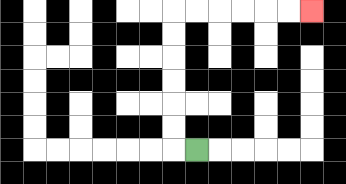{'start': '[8, 6]', 'end': '[13, 0]', 'path_directions': 'L,U,U,U,U,U,U,R,R,R,R,R,R', 'path_coordinates': '[[8, 6], [7, 6], [7, 5], [7, 4], [7, 3], [7, 2], [7, 1], [7, 0], [8, 0], [9, 0], [10, 0], [11, 0], [12, 0], [13, 0]]'}